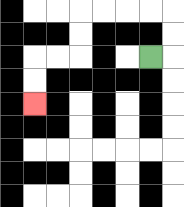{'start': '[6, 2]', 'end': '[1, 4]', 'path_directions': 'R,U,U,L,L,L,L,D,D,L,L,D,D', 'path_coordinates': '[[6, 2], [7, 2], [7, 1], [7, 0], [6, 0], [5, 0], [4, 0], [3, 0], [3, 1], [3, 2], [2, 2], [1, 2], [1, 3], [1, 4]]'}